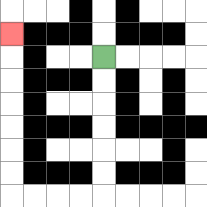{'start': '[4, 2]', 'end': '[0, 1]', 'path_directions': 'D,D,D,D,D,D,L,L,L,L,U,U,U,U,U,U,U', 'path_coordinates': '[[4, 2], [4, 3], [4, 4], [4, 5], [4, 6], [4, 7], [4, 8], [3, 8], [2, 8], [1, 8], [0, 8], [0, 7], [0, 6], [0, 5], [0, 4], [0, 3], [0, 2], [0, 1]]'}